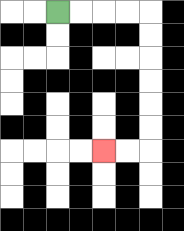{'start': '[2, 0]', 'end': '[4, 6]', 'path_directions': 'R,R,R,R,D,D,D,D,D,D,L,L', 'path_coordinates': '[[2, 0], [3, 0], [4, 0], [5, 0], [6, 0], [6, 1], [6, 2], [6, 3], [6, 4], [6, 5], [6, 6], [5, 6], [4, 6]]'}